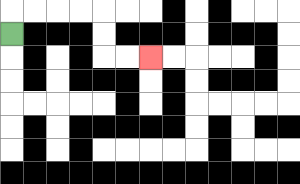{'start': '[0, 1]', 'end': '[6, 2]', 'path_directions': 'U,R,R,R,R,D,D,R,R', 'path_coordinates': '[[0, 1], [0, 0], [1, 0], [2, 0], [3, 0], [4, 0], [4, 1], [4, 2], [5, 2], [6, 2]]'}